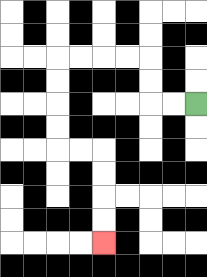{'start': '[8, 4]', 'end': '[4, 10]', 'path_directions': 'L,L,U,U,L,L,L,L,D,D,D,D,R,R,D,D,D,D', 'path_coordinates': '[[8, 4], [7, 4], [6, 4], [6, 3], [6, 2], [5, 2], [4, 2], [3, 2], [2, 2], [2, 3], [2, 4], [2, 5], [2, 6], [3, 6], [4, 6], [4, 7], [4, 8], [4, 9], [4, 10]]'}